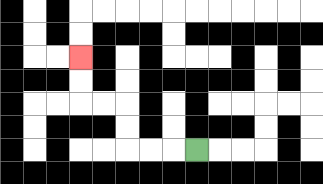{'start': '[8, 6]', 'end': '[3, 2]', 'path_directions': 'L,L,L,U,U,L,L,U,U', 'path_coordinates': '[[8, 6], [7, 6], [6, 6], [5, 6], [5, 5], [5, 4], [4, 4], [3, 4], [3, 3], [3, 2]]'}